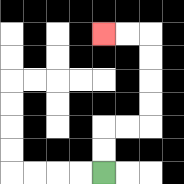{'start': '[4, 7]', 'end': '[4, 1]', 'path_directions': 'U,U,R,R,U,U,U,U,L,L', 'path_coordinates': '[[4, 7], [4, 6], [4, 5], [5, 5], [6, 5], [6, 4], [6, 3], [6, 2], [6, 1], [5, 1], [4, 1]]'}